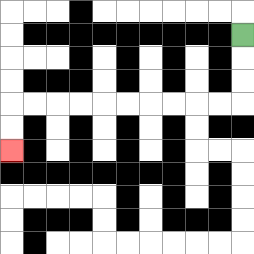{'start': '[10, 1]', 'end': '[0, 6]', 'path_directions': 'D,D,D,L,L,L,L,L,L,L,L,L,L,D,D', 'path_coordinates': '[[10, 1], [10, 2], [10, 3], [10, 4], [9, 4], [8, 4], [7, 4], [6, 4], [5, 4], [4, 4], [3, 4], [2, 4], [1, 4], [0, 4], [0, 5], [0, 6]]'}